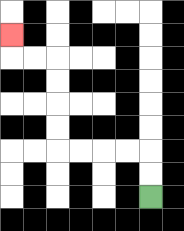{'start': '[6, 8]', 'end': '[0, 1]', 'path_directions': 'U,U,L,L,L,L,U,U,U,U,L,L,U', 'path_coordinates': '[[6, 8], [6, 7], [6, 6], [5, 6], [4, 6], [3, 6], [2, 6], [2, 5], [2, 4], [2, 3], [2, 2], [1, 2], [0, 2], [0, 1]]'}